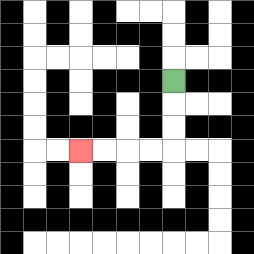{'start': '[7, 3]', 'end': '[3, 6]', 'path_directions': 'D,D,D,L,L,L,L', 'path_coordinates': '[[7, 3], [7, 4], [7, 5], [7, 6], [6, 6], [5, 6], [4, 6], [3, 6]]'}